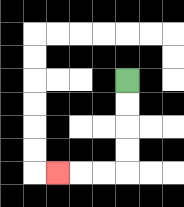{'start': '[5, 3]', 'end': '[2, 7]', 'path_directions': 'D,D,D,D,L,L,L', 'path_coordinates': '[[5, 3], [5, 4], [5, 5], [5, 6], [5, 7], [4, 7], [3, 7], [2, 7]]'}